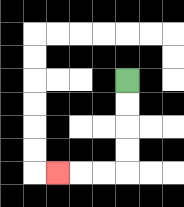{'start': '[5, 3]', 'end': '[2, 7]', 'path_directions': 'D,D,D,D,L,L,L', 'path_coordinates': '[[5, 3], [5, 4], [5, 5], [5, 6], [5, 7], [4, 7], [3, 7], [2, 7]]'}